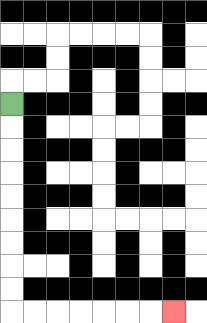{'start': '[0, 4]', 'end': '[7, 13]', 'path_directions': 'D,D,D,D,D,D,D,D,D,R,R,R,R,R,R,R', 'path_coordinates': '[[0, 4], [0, 5], [0, 6], [0, 7], [0, 8], [0, 9], [0, 10], [0, 11], [0, 12], [0, 13], [1, 13], [2, 13], [3, 13], [4, 13], [5, 13], [6, 13], [7, 13]]'}